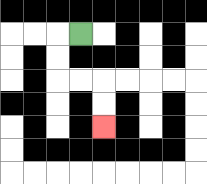{'start': '[3, 1]', 'end': '[4, 5]', 'path_directions': 'L,D,D,R,R,D,D', 'path_coordinates': '[[3, 1], [2, 1], [2, 2], [2, 3], [3, 3], [4, 3], [4, 4], [4, 5]]'}